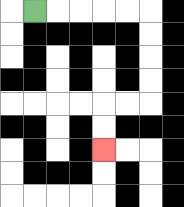{'start': '[1, 0]', 'end': '[4, 6]', 'path_directions': 'R,R,R,R,R,D,D,D,D,L,L,D,D', 'path_coordinates': '[[1, 0], [2, 0], [3, 0], [4, 0], [5, 0], [6, 0], [6, 1], [6, 2], [6, 3], [6, 4], [5, 4], [4, 4], [4, 5], [4, 6]]'}